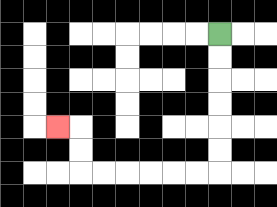{'start': '[9, 1]', 'end': '[2, 5]', 'path_directions': 'D,D,D,D,D,D,L,L,L,L,L,L,U,U,L', 'path_coordinates': '[[9, 1], [9, 2], [9, 3], [9, 4], [9, 5], [9, 6], [9, 7], [8, 7], [7, 7], [6, 7], [5, 7], [4, 7], [3, 7], [3, 6], [3, 5], [2, 5]]'}